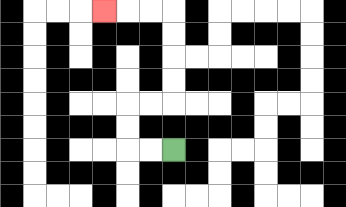{'start': '[7, 6]', 'end': '[4, 0]', 'path_directions': 'L,L,U,U,R,R,U,U,U,U,L,L,L', 'path_coordinates': '[[7, 6], [6, 6], [5, 6], [5, 5], [5, 4], [6, 4], [7, 4], [7, 3], [7, 2], [7, 1], [7, 0], [6, 0], [5, 0], [4, 0]]'}